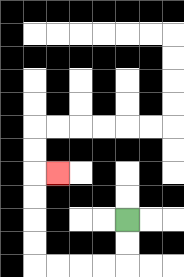{'start': '[5, 9]', 'end': '[2, 7]', 'path_directions': 'D,D,L,L,L,L,U,U,U,U,R', 'path_coordinates': '[[5, 9], [5, 10], [5, 11], [4, 11], [3, 11], [2, 11], [1, 11], [1, 10], [1, 9], [1, 8], [1, 7], [2, 7]]'}